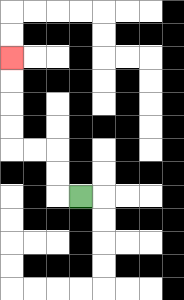{'start': '[3, 8]', 'end': '[0, 2]', 'path_directions': 'L,U,U,L,L,U,U,U,U', 'path_coordinates': '[[3, 8], [2, 8], [2, 7], [2, 6], [1, 6], [0, 6], [0, 5], [0, 4], [0, 3], [0, 2]]'}